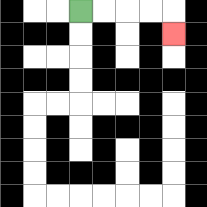{'start': '[3, 0]', 'end': '[7, 1]', 'path_directions': 'R,R,R,R,D', 'path_coordinates': '[[3, 0], [4, 0], [5, 0], [6, 0], [7, 0], [7, 1]]'}